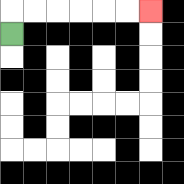{'start': '[0, 1]', 'end': '[6, 0]', 'path_directions': 'U,R,R,R,R,R,R', 'path_coordinates': '[[0, 1], [0, 0], [1, 0], [2, 0], [3, 0], [4, 0], [5, 0], [6, 0]]'}